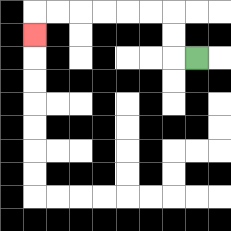{'start': '[8, 2]', 'end': '[1, 1]', 'path_directions': 'L,U,U,L,L,L,L,L,L,D', 'path_coordinates': '[[8, 2], [7, 2], [7, 1], [7, 0], [6, 0], [5, 0], [4, 0], [3, 0], [2, 0], [1, 0], [1, 1]]'}